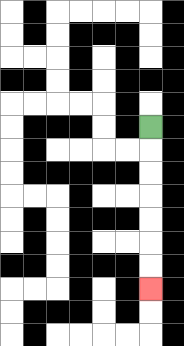{'start': '[6, 5]', 'end': '[6, 12]', 'path_directions': 'D,D,D,D,D,D,D', 'path_coordinates': '[[6, 5], [6, 6], [6, 7], [6, 8], [6, 9], [6, 10], [6, 11], [6, 12]]'}